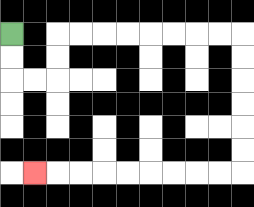{'start': '[0, 1]', 'end': '[1, 7]', 'path_directions': 'D,D,R,R,U,U,R,R,R,R,R,R,R,R,D,D,D,D,D,D,L,L,L,L,L,L,L,L,L', 'path_coordinates': '[[0, 1], [0, 2], [0, 3], [1, 3], [2, 3], [2, 2], [2, 1], [3, 1], [4, 1], [5, 1], [6, 1], [7, 1], [8, 1], [9, 1], [10, 1], [10, 2], [10, 3], [10, 4], [10, 5], [10, 6], [10, 7], [9, 7], [8, 7], [7, 7], [6, 7], [5, 7], [4, 7], [3, 7], [2, 7], [1, 7]]'}